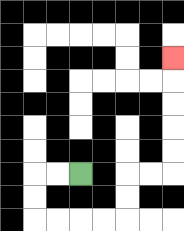{'start': '[3, 7]', 'end': '[7, 2]', 'path_directions': 'L,L,D,D,R,R,R,R,U,U,R,R,U,U,U,U,U', 'path_coordinates': '[[3, 7], [2, 7], [1, 7], [1, 8], [1, 9], [2, 9], [3, 9], [4, 9], [5, 9], [5, 8], [5, 7], [6, 7], [7, 7], [7, 6], [7, 5], [7, 4], [7, 3], [7, 2]]'}